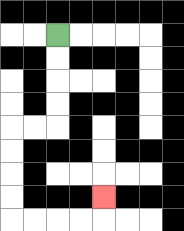{'start': '[2, 1]', 'end': '[4, 8]', 'path_directions': 'D,D,D,D,L,L,D,D,D,D,R,R,R,R,U', 'path_coordinates': '[[2, 1], [2, 2], [2, 3], [2, 4], [2, 5], [1, 5], [0, 5], [0, 6], [0, 7], [0, 8], [0, 9], [1, 9], [2, 9], [3, 9], [4, 9], [4, 8]]'}